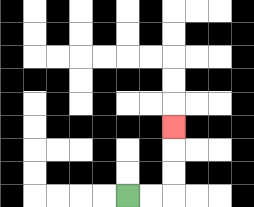{'start': '[5, 8]', 'end': '[7, 5]', 'path_directions': 'R,R,U,U,U', 'path_coordinates': '[[5, 8], [6, 8], [7, 8], [7, 7], [7, 6], [7, 5]]'}